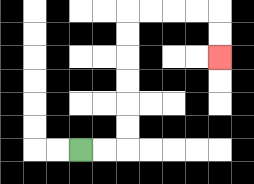{'start': '[3, 6]', 'end': '[9, 2]', 'path_directions': 'R,R,U,U,U,U,U,U,R,R,R,R,D,D', 'path_coordinates': '[[3, 6], [4, 6], [5, 6], [5, 5], [5, 4], [5, 3], [5, 2], [5, 1], [5, 0], [6, 0], [7, 0], [8, 0], [9, 0], [9, 1], [9, 2]]'}